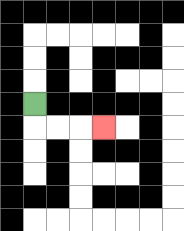{'start': '[1, 4]', 'end': '[4, 5]', 'path_directions': 'D,R,R,R', 'path_coordinates': '[[1, 4], [1, 5], [2, 5], [3, 5], [4, 5]]'}